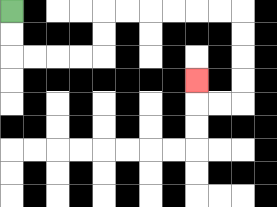{'start': '[0, 0]', 'end': '[8, 3]', 'path_directions': 'D,D,R,R,R,R,U,U,R,R,R,R,R,R,D,D,D,D,L,L,U', 'path_coordinates': '[[0, 0], [0, 1], [0, 2], [1, 2], [2, 2], [3, 2], [4, 2], [4, 1], [4, 0], [5, 0], [6, 0], [7, 0], [8, 0], [9, 0], [10, 0], [10, 1], [10, 2], [10, 3], [10, 4], [9, 4], [8, 4], [8, 3]]'}